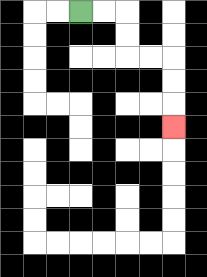{'start': '[3, 0]', 'end': '[7, 5]', 'path_directions': 'R,R,D,D,R,R,D,D,D', 'path_coordinates': '[[3, 0], [4, 0], [5, 0], [5, 1], [5, 2], [6, 2], [7, 2], [7, 3], [7, 4], [7, 5]]'}